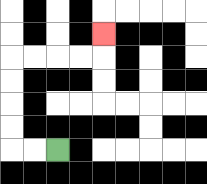{'start': '[2, 6]', 'end': '[4, 1]', 'path_directions': 'L,L,U,U,U,U,R,R,R,R,U', 'path_coordinates': '[[2, 6], [1, 6], [0, 6], [0, 5], [0, 4], [0, 3], [0, 2], [1, 2], [2, 2], [3, 2], [4, 2], [4, 1]]'}